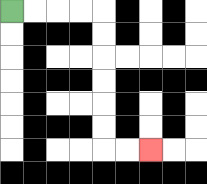{'start': '[0, 0]', 'end': '[6, 6]', 'path_directions': 'R,R,R,R,D,D,D,D,D,D,R,R', 'path_coordinates': '[[0, 0], [1, 0], [2, 0], [3, 0], [4, 0], [4, 1], [4, 2], [4, 3], [4, 4], [4, 5], [4, 6], [5, 6], [6, 6]]'}